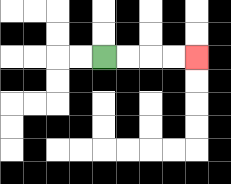{'start': '[4, 2]', 'end': '[8, 2]', 'path_directions': 'R,R,R,R', 'path_coordinates': '[[4, 2], [5, 2], [6, 2], [7, 2], [8, 2]]'}